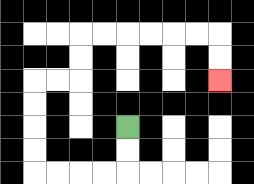{'start': '[5, 5]', 'end': '[9, 3]', 'path_directions': 'D,D,L,L,L,L,U,U,U,U,R,R,U,U,R,R,R,R,R,R,D,D', 'path_coordinates': '[[5, 5], [5, 6], [5, 7], [4, 7], [3, 7], [2, 7], [1, 7], [1, 6], [1, 5], [1, 4], [1, 3], [2, 3], [3, 3], [3, 2], [3, 1], [4, 1], [5, 1], [6, 1], [7, 1], [8, 1], [9, 1], [9, 2], [9, 3]]'}